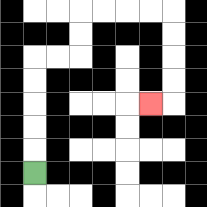{'start': '[1, 7]', 'end': '[6, 4]', 'path_directions': 'U,U,U,U,U,R,R,U,U,R,R,R,R,D,D,D,D,L', 'path_coordinates': '[[1, 7], [1, 6], [1, 5], [1, 4], [1, 3], [1, 2], [2, 2], [3, 2], [3, 1], [3, 0], [4, 0], [5, 0], [6, 0], [7, 0], [7, 1], [7, 2], [7, 3], [7, 4], [6, 4]]'}